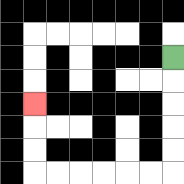{'start': '[7, 2]', 'end': '[1, 4]', 'path_directions': 'D,D,D,D,D,L,L,L,L,L,L,U,U,U', 'path_coordinates': '[[7, 2], [7, 3], [7, 4], [7, 5], [7, 6], [7, 7], [6, 7], [5, 7], [4, 7], [3, 7], [2, 7], [1, 7], [1, 6], [1, 5], [1, 4]]'}